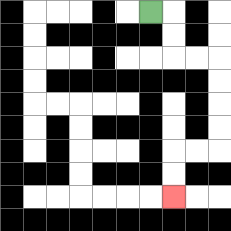{'start': '[6, 0]', 'end': '[7, 8]', 'path_directions': 'R,D,D,R,R,D,D,D,D,L,L,D,D', 'path_coordinates': '[[6, 0], [7, 0], [7, 1], [7, 2], [8, 2], [9, 2], [9, 3], [9, 4], [9, 5], [9, 6], [8, 6], [7, 6], [7, 7], [7, 8]]'}